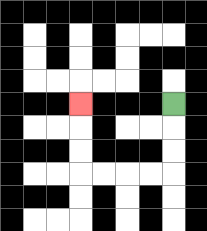{'start': '[7, 4]', 'end': '[3, 4]', 'path_directions': 'D,D,D,L,L,L,L,U,U,U', 'path_coordinates': '[[7, 4], [7, 5], [7, 6], [7, 7], [6, 7], [5, 7], [4, 7], [3, 7], [3, 6], [3, 5], [3, 4]]'}